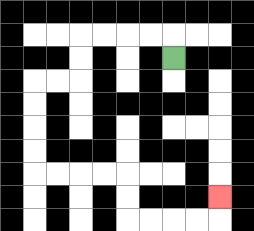{'start': '[7, 2]', 'end': '[9, 8]', 'path_directions': 'U,L,L,L,L,D,D,L,L,D,D,D,D,R,R,R,R,D,D,R,R,R,R,U', 'path_coordinates': '[[7, 2], [7, 1], [6, 1], [5, 1], [4, 1], [3, 1], [3, 2], [3, 3], [2, 3], [1, 3], [1, 4], [1, 5], [1, 6], [1, 7], [2, 7], [3, 7], [4, 7], [5, 7], [5, 8], [5, 9], [6, 9], [7, 9], [8, 9], [9, 9], [9, 8]]'}